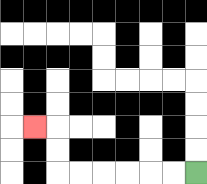{'start': '[8, 7]', 'end': '[1, 5]', 'path_directions': 'L,L,L,L,L,L,U,U,L', 'path_coordinates': '[[8, 7], [7, 7], [6, 7], [5, 7], [4, 7], [3, 7], [2, 7], [2, 6], [2, 5], [1, 5]]'}